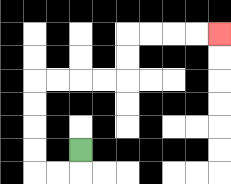{'start': '[3, 6]', 'end': '[9, 1]', 'path_directions': 'D,L,L,U,U,U,U,R,R,R,R,U,U,R,R,R,R', 'path_coordinates': '[[3, 6], [3, 7], [2, 7], [1, 7], [1, 6], [1, 5], [1, 4], [1, 3], [2, 3], [3, 3], [4, 3], [5, 3], [5, 2], [5, 1], [6, 1], [7, 1], [8, 1], [9, 1]]'}